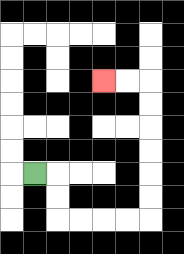{'start': '[1, 7]', 'end': '[4, 3]', 'path_directions': 'R,D,D,R,R,R,R,U,U,U,U,U,U,L,L', 'path_coordinates': '[[1, 7], [2, 7], [2, 8], [2, 9], [3, 9], [4, 9], [5, 9], [6, 9], [6, 8], [6, 7], [6, 6], [6, 5], [6, 4], [6, 3], [5, 3], [4, 3]]'}